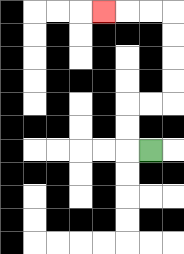{'start': '[6, 6]', 'end': '[4, 0]', 'path_directions': 'L,U,U,R,R,U,U,U,U,L,L,L', 'path_coordinates': '[[6, 6], [5, 6], [5, 5], [5, 4], [6, 4], [7, 4], [7, 3], [7, 2], [7, 1], [7, 0], [6, 0], [5, 0], [4, 0]]'}